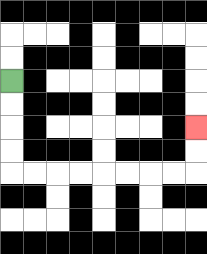{'start': '[0, 3]', 'end': '[8, 5]', 'path_directions': 'D,D,D,D,R,R,R,R,R,R,R,R,U,U', 'path_coordinates': '[[0, 3], [0, 4], [0, 5], [0, 6], [0, 7], [1, 7], [2, 7], [3, 7], [4, 7], [5, 7], [6, 7], [7, 7], [8, 7], [8, 6], [8, 5]]'}